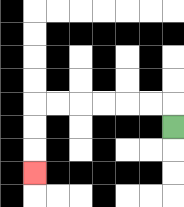{'start': '[7, 5]', 'end': '[1, 7]', 'path_directions': 'U,L,L,L,L,L,L,D,D,D', 'path_coordinates': '[[7, 5], [7, 4], [6, 4], [5, 4], [4, 4], [3, 4], [2, 4], [1, 4], [1, 5], [1, 6], [1, 7]]'}